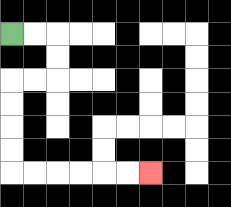{'start': '[0, 1]', 'end': '[6, 7]', 'path_directions': 'R,R,D,D,L,L,D,D,D,D,R,R,R,R,R,R', 'path_coordinates': '[[0, 1], [1, 1], [2, 1], [2, 2], [2, 3], [1, 3], [0, 3], [0, 4], [0, 5], [0, 6], [0, 7], [1, 7], [2, 7], [3, 7], [4, 7], [5, 7], [6, 7]]'}